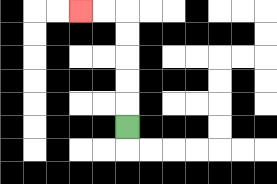{'start': '[5, 5]', 'end': '[3, 0]', 'path_directions': 'U,U,U,U,U,L,L', 'path_coordinates': '[[5, 5], [5, 4], [5, 3], [5, 2], [5, 1], [5, 0], [4, 0], [3, 0]]'}